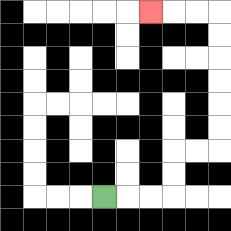{'start': '[4, 8]', 'end': '[6, 0]', 'path_directions': 'R,R,R,U,U,R,R,U,U,U,U,U,U,L,L,L', 'path_coordinates': '[[4, 8], [5, 8], [6, 8], [7, 8], [7, 7], [7, 6], [8, 6], [9, 6], [9, 5], [9, 4], [9, 3], [9, 2], [9, 1], [9, 0], [8, 0], [7, 0], [6, 0]]'}